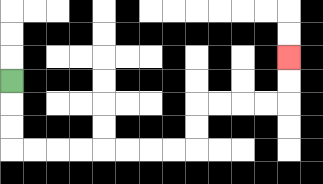{'start': '[0, 3]', 'end': '[12, 2]', 'path_directions': 'D,D,D,R,R,R,R,R,R,R,R,U,U,R,R,R,R,U,U', 'path_coordinates': '[[0, 3], [0, 4], [0, 5], [0, 6], [1, 6], [2, 6], [3, 6], [4, 6], [5, 6], [6, 6], [7, 6], [8, 6], [8, 5], [8, 4], [9, 4], [10, 4], [11, 4], [12, 4], [12, 3], [12, 2]]'}